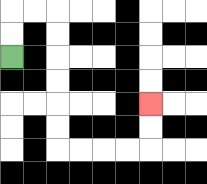{'start': '[0, 2]', 'end': '[6, 4]', 'path_directions': 'U,U,R,R,D,D,D,D,D,D,R,R,R,R,U,U', 'path_coordinates': '[[0, 2], [0, 1], [0, 0], [1, 0], [2, 0], [2, 1], [2, 2], [2, 3], [2, 4], [2, 5], [2, 6], [3, 6], [4, 6], [5, 6], [6, 6], [6, 5], [6, 4]]'}